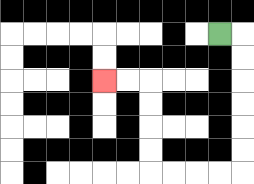{'start': '[9, 1]', 'end': '[4, 3]', 'path_directions': 'R,D,D,D,D,D,D,L,L,L,L,U,U,U,U,L,L', 'path_coordinates': '[[9, 1], [10, 1], [10, 2], [10, 3], [10, 4], [10, 5], [10, 6], [10, 7], [9, 7], [8, 7], [7, 7], [6, 7], [6, 6], [6, 5], [6, 4], [6, 3], [5, 3], [4, 3]]'}